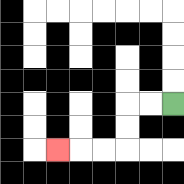{'start': '[7, 4]', 'end': '[2, 6]', 'path_directions': 'L,L,D,D,L,L,L', 'path_coordinates': '[[7, 4], [6, 4], [5, 4], [5, 5], [5, 6], [4, 6], [3, 6], [2, 6]]'}